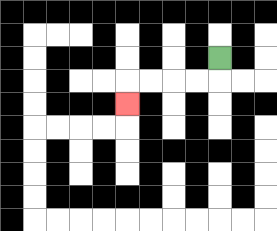{'start': '[9, 2]', 'end': '[5, 4]', 'path_directions': 'D,L,L,L,L,D', 'path_coordinates': '[[9, 2], [9, 3], [8, 3], [7, 3], [6, 3], [5, 3], [5, 4]]'}